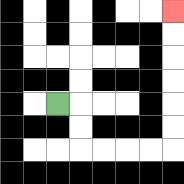{'start': '[2, 4]', 'end': '[7, 0]', 'path_directions': 'R,D,D,R,R,R,R,U,U,U,U,U,U', 'path_coordinates': '[[2, 4], [3, 4], [3, 5], [3, 6], [4, 6], [5, 6], [6, 6], [7, 6], [7, 5], [7, 4], [7, 3], [7, 2], [7, 1], [7, 0]]'}